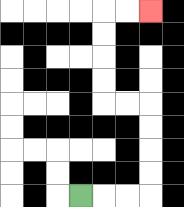{'start': '[3, 8]', 'end': '[6, 0]', 'path_directions': 'R,R,R,U,U,U,U,L,L,U,U,U,U,R,R', 'path_coordinates': '[[3, 8], [4, 8], [5, 8], [6, 8], [6, 7], [6, 6], [6, 5], [6, 4], [5, 4], [4, 4], [4, 3], [4, 2], [4, 1], [4, 0], [5, 0], [6, 0]]'}